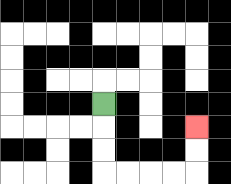{'start': '[4, 4]', 'end': '[8, 5]', 'path_directions': 'D,D,D,R,R,R,R,U,U', 'path_coordinates': '[[4, 4], [4, 5], [4, 6], [4, 7], [5, 7], [6, 7], [7, 7], [8, 7], [8, 6], [8, 5]]'}